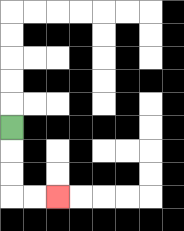{'start': '[0, 5]', 'end': '[2, 8]', 'path_directions': 'D,D,D,R,R', 'path_coordinates': '[[0, 5], [0, 6], [0, 7], [0, 8], [1, 8], [2, 8]]'}